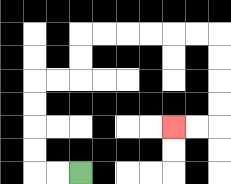{'start': '[3, 7]', 'end': '[7, 5]', 'path_directions': 'L,L,U,U,U,U,R,R,U,U,R,R,R,R,R,R,D,D,D,D,L,L', 'path_coordinates': '[[3, 7], [2, 7], [1, 7], [1, 6], [1, 5], [1, 4], [1, 3], [2, 3], [3, 3], [3, 2], [3, 1], [4, 1], [5, 1], [6, 1], [7, 1], [8, 1], [9, 1], [9, 2], [9, 3], [9, 4], [9, 5], [8, 5], [7, 5]]'}